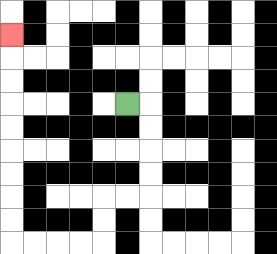{'start': '[5, 4]', 'end': '[0, 1]', 'path_directions': 'R,D,D,D,D,L,L,D,D,L,L,L,L,U,U,U,U,U,U,U,U,U', 'path_coordinates': '[[5, 4], [6, 4], [6, 5], [6, 6], [6, 7], [6, 8], [5, 8], [4, 8], [4, 9], [4, 10], [3, 10], [2, 10], [1, 10], [0, 10], [0, 9], [0, 8], [0, 7], [0, 6], [0, 5], [0, 4], [0, 3], [0, 2], [0, 1]]'}